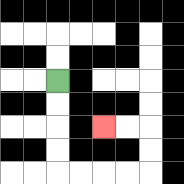{'start': '[2, 3]', 'end': '[4, 5]', 'path_directions': 'D,D,D,D,R,R,R,R,U,U,L,L', 'path_coordinates': '[[2, 3], [2, 4], [2, 5], [2, 6], [2, 7], [3, 7], [4, 7], [5, 7], [6, 7], [6, 6], [6, 5], [5, 5], [4, 5]]'}